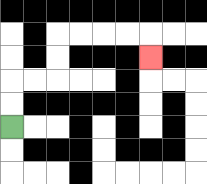{'start': '[0, 5]', 'end': '[6, 2]', 'path_directions': 'U,U,R,R,U,U,R,R,R,R,D', 'path_coordinates': '[[0, 5], [0, 4], [0, 3], [1, 3], [2, 3], [2, 2], [2, 1], [3, 1], [4, 1], [5, 1], [6, 1], [6, 2]]'}